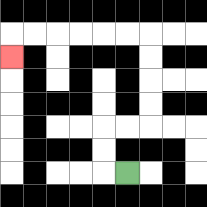{'start': '[5, 7]', 'end': '[0, 2]', 'path_directions': 'L,U,U,R,R,U,U,U,U,L,L,L,L,L,L,D', 'path_coordinates': '[[5, 7], [4, 7], [4, 6], [4, 5], [5, 5], [6, 5], [6, 4], [6, 3], [6, 2], [6, 1], [5, 1], [4, 1], [3, 1], [2, 1], [1, 1], [0, 1], [0, 2]]'}